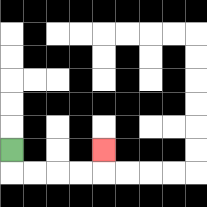{'start': '[0, 6]', 'end': '[4, 6]', 'path_directions': 'D,R,R,R,R,U', 'path_coordinates': '[[0, 6], [0, 7], [1, 7], [2, 7], [3, 7], [4, 7], [4, 6]]'}